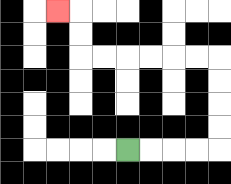{'start': '[5, 6]', 'end': '[2, 0]', 'path_directions': 'R,R,R,R,U,U,U,U,L,L,L,L,L,L,U,U,L', 'path_coordinates': '[[5, 6], [6, 6], [7, 6], [8, 6], [9, 6], [9, 5], [9, 4], [9, 3], [9, 2], [8, 2], [7, 2], [6, 2], [5, 2], [4, 2], [3, 2], [3, 1], [3, 0], [2, 0]]'}